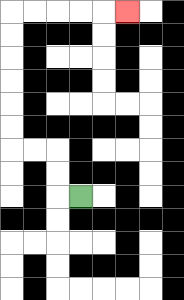{'start': '[3, 8]', 'end': '[5, 0]', 'path_directions': 'L,U,U,L,L,U,U,U,U,U,U,R,R,R,R,R', 'path_coordinates': '[[3, 8], [2, 8], [2, 7], [2, 6], [1, 6], [0, 6], [0, 5], [0, 4], [0, 3], [0, 2], [0, 1], [0, 0], [1, 0], [2, 0], [3, 0], [4, 0], [5, 0]]'}